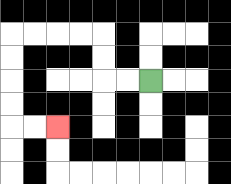{'start': '[6, 3]', 'end': '[2, 5]', 'path_directions': 'L,L,U,U,L,L,L,L,D,D,D,D,R,R', 'path_coordinates': '[[6, 3], [5, 3], [4, 3], [4, 2], [4, 1], [3, 1], [2, 1], [1, 1], [0, 1], [0, 2], [0, 3], [0, 4], [0, 5], [1, 5], [2, 5]]'}